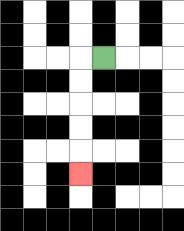{'start': '[4, 2]', 'end': '[3, 7]', 'path_directions': 'L,D,D,D,D,D', 'path_coordinates': '[[4, 2], [3, 2], [3, 3], [3, 4], [3, 5], [3, 6], [3, 7]]'}